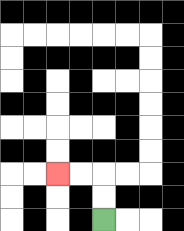{'start': '[4, 9]', 'end': '[2, 7]', 'path_directions': 'U,U,L,L', 'path_coordinates': '[[4, 9], [4, 8], [4, 7], [3, 7], [2, 7]]'}